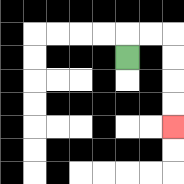{'start': '[5, 2]', 'end': '[7, 5]', 'path_directions': 'U,R,R,D,D,D,D', 'path_coordinates': '[[5, 2], [5, 1], [6, 1], [7, 1], [7, 2], [7, 3], [7, 4], [7, 5]]'}